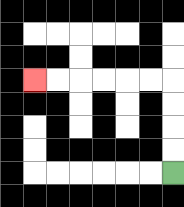{'start': '[7, 7]', 'end': '[1, 3]', 'path_directions': 'U,U,U,U,L,L,L,L,L,L', 'path_coordinates': '[[7, 7], [7, 6], [7, 5], [7, 4], [7, 3], [6, 3], [5, 3], [4, 3], [3, 3], [2, 3], [1, 3]]'}